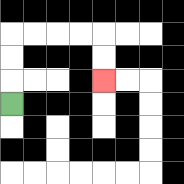{'start': '[0, 4]', 'end': '[4, 3]', 'path_directions': 'U,U,U,R,R,R,R,D,D', 'path_coordinates': '[[0, 4], [0, 3], [0, 2], [0, 1], [1, 1], [2, 1], [3, 1], [4, 1], [4, 2], [4, 3]]'}